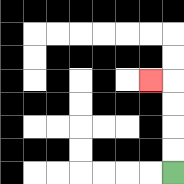{'start': '[7, 7]', 'end': '[6, 3]', 'path_directions': 'U,U,U,U,L', 'path_coordinates': '[[7, 7], [7, 6], [7, 5], [7, 4], [7, 3], [6, 3]]'}